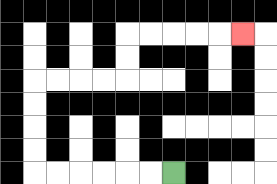{'start': '[7, 7]', 'end': '[10, 1]', 'path_directions': 'L,L,L,L,L,L,U,U,U,U,R,R,R,R,U,U,R,R,R,R,R', 'path_coordinates': '[[7, 7], [6, 7], [5, 7], [4, 7], [3, 7], [2, 7], [1, 7], [1, 6], [1, 5], [1, 4], [1, 3], [2, 3], [3, 3], [4, 3], [5, 3], [5, 2], [5, 1], [6, 1], [7, 1], [8, 1], [9, 1], [10, 1]]'}